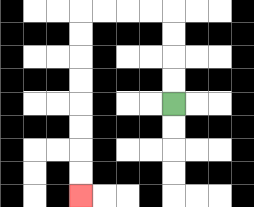{'start': '[7, 4]', 'end': '[3, 8]', 'path_directions': 'U,U,U,U,L,L,L,L,D,D,D,D,D,D,D,D', 'path_coordinates': '[[7, 4], [7, 3], [7, 2], [7, 1], [7, 0], [6, 0], [5, 0], [4, 0], [3, 0], [3, 1], [3, 2], [3, 3], [3, 4], [3, 5], [3, 6], [3, 7], [3, 8]]'}